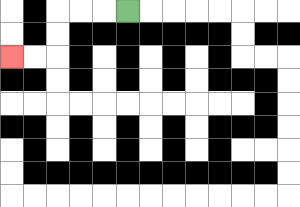{'start': '[5, 0]', 'end': '[0, 2]', 'path_directions': 'L,L,L,D,D,L,L', 'path_coordinates': '[[5, 0], [4, 0], [3, 0], [2, 0], [2, 1], [2, 2], [1, 2], [0, 2]]'}